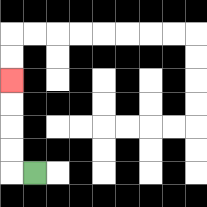{'start': '[1, 7]', 'end': '[0, 3]', 'path_directions': 'L,U,U,U,U', 'path_coordinates': '[[1, 7], [0, 7], [0, 6], [0, 5], [0, 4], [0, 3]]'}